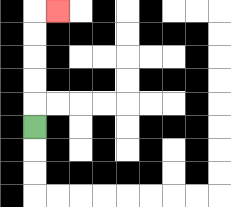{'start': '[1, 5]', 'end': '[2, 0]', 'path_directions': 'U,U,U,U,U,R', 'path_coordinates': '[[1, 5], [1, 4], [1, 3], [1, 2], [1, 1], [1, 0], [2, 0]]'}